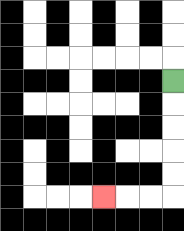{'start': '[7, 3]', 'end': '[4, 8]', 'path_directions': 'D,D,D,D,D,L,L,L', 'path_coordinates': '[[7, 3], [7, 4], [7, 5], [7, 6], [7, 7], [7, 8], [6, 8], [5, 8], [4, 8]]'}